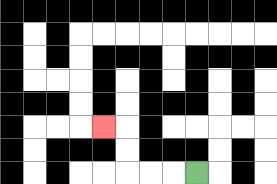{'start': '[8, 7]', 'end': '[4, 5]', 'path_directions': 'L,L,L,U,U,L', 'path_coordinates': '[[8, 7], [7, 7], [6, 7], [5, 7], [5, 6], [5, 5], [4, 5]]'}